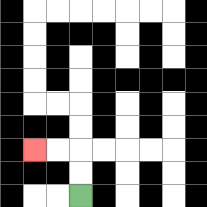{'start': '[3, 8]', 'end': '[1, 6]', 'path_directions': 'U,U,L,L', 'path_coordinates': '[[3, 8], [3, 7], [3, 6], [2, 6], [1, 6]]'}